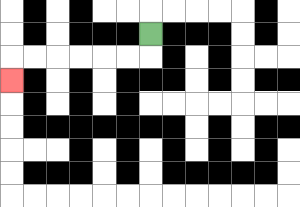{'start': '[6, 1]', 'end': '[0, 3]', 'path_directions': 'D,L,L,L,L,L,L,D', 'path_coordinates': '[[6, 1], [6, 2], [5, 2], [4, 2], [3, 2], [2, 2], [1, 2], [0, 2], [0, 3]]'}